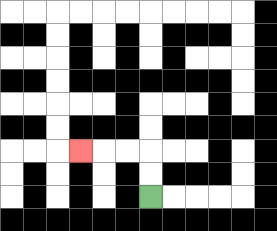{'start': '[6, 8]', 'end': '[3, 6]', 'path_directions': 'U,U,L,L,L', 'path_coordinates': '[[6, 8], [6, 7], [6, 6], [5, 6], [4, 6], [3, 6]]'}